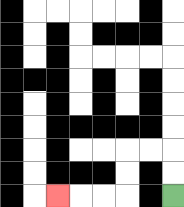{'start': '[7, 8]', 'end': '[2, 8]', 'path_directions': 'U,U,L,L,D,D,L,L,L', 'path_coordinates': '[[7, 8], [7, 7], [7, 6], [6, 6], [5, 6], [5, 7], [5, 8], [4, 8], [3, 8], [2, 8]]'}